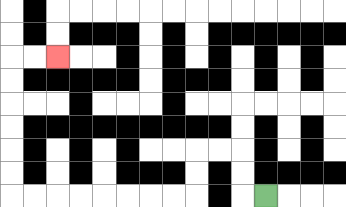{'start': '[11, 8]', 'end': '[2, 2]', 'path_directions': 'L,U,U,L,L,D,D,L,L,L,L,L,L,L,L,U,U,U,U,U,U,R,R', 'path_coordinates': '[[11, 8], [10, 8], [10, 7], [10, 6], [9, 6], [8, 6], [8, 7], [8, 8], [7, 8], [6, 8], [5, 8], [4, 8], [3, 8], [2, 8], [1, 8], [0, 8], [0, 7], [0, 6], [0, 5], [0, 4], [0, 3], [0, 2], [1, 2], [2, 2]]'}